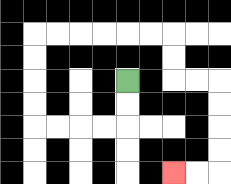{'start': '[5, 3]', 'end': '[7, 7]', 'path_directions': 'D,D,L,L,L,L,U,U,U,U,R,R,R,R,R,R,D,D,R,R,D,D,D,D,L,L', 'path_coordinates': '[[5, 3], [5, 4], [5, 5], [4, 5], [3, 5], [2, 5], [1, 5], [1, 4], [1, 3], [1, 2], [1, 1], [2, 1], [3, 1], [4, 1], [5, 1], [6, 1], [7, 1], [7, 2], [7, 3], [8, 3], [9, 3], [9, 4], [9, 5], [9, 6], [9, 7], [8, 7], [7, 7]]'}